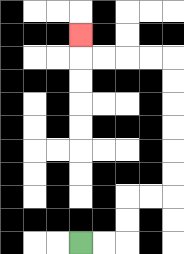{'start': '[3, 10]', 'end': '[3, 1]', 'path_directions': 'R,R,U,U,R,R,U,U,U,U,U,U,L,L,L,L,U', 'path_coordinates': '[[3, 10], [4, 10], [5, 10], [5, 9], [5, 8], [6, 8], [7, 8], [7, 7], [7, 6], [7, 5], [7, 4], [7, 3], [7, 2], [6, 2], [5, 2], [4, 2], [3, 2], [3, 1]]'}